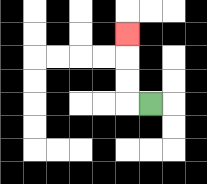{'start': '[6, 4]', 'end': '[5, 1]', 'path_directions': 'L,U,U,U', 'path_coordinates': '[[6, 4], [5, 4], [5, 3], [5, 2], [5, 1]]'}